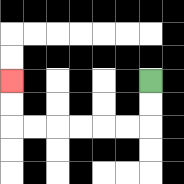{'start': '[6, 3]', 'end': '[0, 3]', 'path_directions': 'D,D,L,L,L,L,L,L,U,U', 'path_coordinates': '[[6, 3], [6, 4], [6, 5], [5, 5], [4, 5], [3, 5], [2, 5], [1, 5], [0, 5], [0, 4], [0, 3]]'}